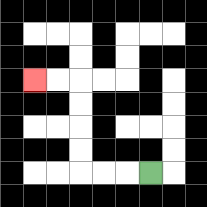{'start': '[6, 7]', 'end': '[1, 3]', 'path_directions': 'L,L,L,U,U,U,U,L,L', 'path_coordinates': '[[6, 7], [5, 7], [4, 7], [3, 7], [3, 6], [3, 5], [3, 4], [3, 3], [2, 3], [1, 3]]'}